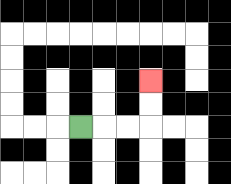{'start': '[3, 5]', 'end': '[6, 3]', 'path_directions': 'R,R,R,U,U', 'path_coordinates': '[[3, 5], [4, 5], [5, 5], [6, 5], [6, 4], [6, 3]]'}